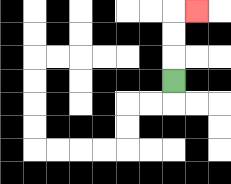{'start': '[7, 3]', 'end': '[8, 0]', 'path_directions': 'U,U,U,R', 'path_coordinates': '[[7, 3], [7, 2], [7, 1], [7, 0], [8, 0]]'}